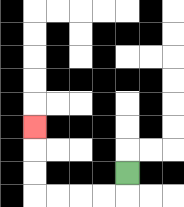{'start': '[5, 7]', 'end': '[1, 5]', 'path_directions': 'D,L,L,L,L,U,U,U', 'path_coordinates': '[[5, 7], [5, 8], [4, 8], [3, 8], [2, 8], [1, 8], [1, 7], [1, 6], [1, 5]]'}